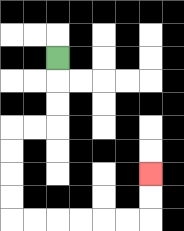{'start': '[2, 2]', 'end': '[6, 7]', 'path_directions': 'D,D,D,L,L,D,D,D,D,R,R,R,R,R,R,U,U', 'path_coordinates': '[[2, 2], [2, 3], [2, 4], [2, 5], [1, 5], [0, 5], [0, 6], [0, 7], [0, 8], [0, 9], [1, 9], [2, 9], [3, 9], [4, 9], [5, 9], [6, 9], [6, 8], [6, 7]]'}